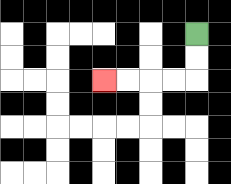{'start': '[8, 1]', 'end': '[4, 3]', 'path_directions': 'D,D,L,L,L,L', 'path_coordinates': '[[8, 1], [8, 2], [8, 3], [7, 3], [6, 3], [5, 3], [4, 3]]'}